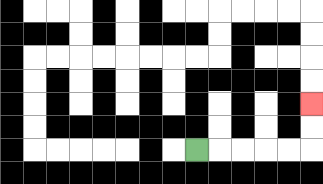{'start': '[8, 6]', 'end': '[13, 4]', 'path_directions': 'R,R,R,R,R,U,U', 'path_coordinates': '[[8, 6], [9, 6], [10, 6], [11, 6], [12, 6], [13, 6], [13, 5], [13, 4]]'}